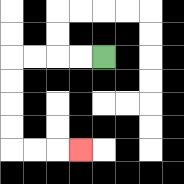{'start': '[4, 2]', 'end': '[3, 6]', 'path_directions': 'L,L,L,L,D,D,D,D,R,R,R', 'path_coordinates': '[[4, 2], [3, 2], [2, 2], [1, 2], [0, 2], [0, 3], [0, 4], [0, 5], [0, 6], [1, 6], [2, 6], [3, 6]]'}